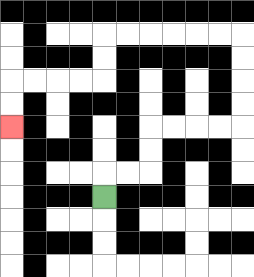{'start': '[4, 8]', 'end': '[0, 5]', 'path_directions': 'U,R,R,U,U,R,R,R,R,U,U,U,U,L,L,L,L,L,L,D,D,L,L,L,L,D,D', 'path_coordinates': '[[4, 8], [4, 7], [5, 7], [6, 7], [6, 6], [6, 5], [7, 5], [8, 5], [9, 5], [10, 5], [10, 4], [10, 3], [10, 2], [10, 1], [9, 1], [8, 1], [7, 1], [6, 1], [5, 1], [4, 1], [4, 2], [4, 3], [3, 3], [2, 3], [1, 3], [0, 3], [0, 4], [0, 5]]'}